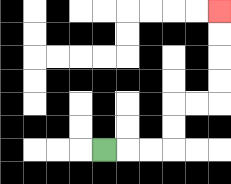{'start': '[4, 6]', 'end': '[9, 0]', 'path_directions': 'R,R,R,U,U,R,R,U,U,U,U', 'path_coordinates': '[[4, 6], [5, 6], [6, 6], [7, 6], [7, 5], [7, 4], [8, 4], [9, 4], [9, 3], [9, 2], [9, 1], [9, 0]]'}